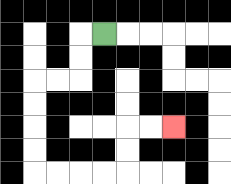{'start': '[4, 1]', 'end': '[7, 5]', 'path_directions': 'L,D,D,L,L,D,D,D,D,R,R,R,R,U,U,R,R', 'path_coordinates': '[[4, 1], [3, 1], [3, 2], [3, 3], [2, 3], [1, 3], [1, 4], [1, 5], [1, 6], [1, 7], [2, 7], [3, 7], [4, 7], [5, 7], [5, 6], [5, 5], [6, 5], [7, 5]]'}